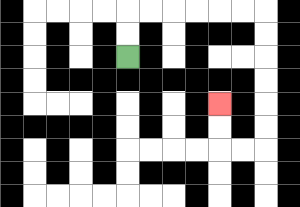{'start': '[5, 2]', 'end': '[9, 4]', 'path_directions': 'U,U,R,R,R,R,R,R,D,D,D,D,D,D,L,L,U,U', 'path_coordinates': '[[5, 2], [5, 1], [5, 0], [6, 0], [7, 0], [8, 0], [9, 0], [10, 0], [11, 0], [11, 1], [11, 2], [11, 3], [11, 4], [11, 5], [11, 6], [10, 6], [9, 6], [9, 5], [9, 4]]'}